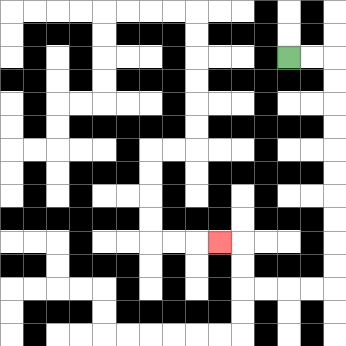{'start': '[12, 2]', 'end': '[9, 10]', 'path_directions': 'R,R,D,D,D,D,D,D,D,D,D,D,L,L,L,L,U,U,L', 'path_coordinates': '[[12, 2], [13, 2], [14, 2], [14, 3], [14, 4], [14, 5], [14, 6], [14, 7], [14, 8], [14, 9], [14, 10], [14, 11], [14, 12], [13, 12], [12, 12], [11, 12], [10, 12], [10, 11], [10, 10], [9, 10]]'}